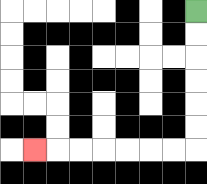{'start': '[8, 0]', 'end': '[1, 6]', 'path_directions': 'D,D,D,D,D,D,L,L,L,L,L,L,L', 'path_coordinates': '[[8, 0], [8, 1], [8, 2], [8, 3], [8, 4], [8, 5], [8, 6], [7, 6], [6, 6], [5, 6], [4, 6], [3, 6], [2, 6], [1, 6]]'}